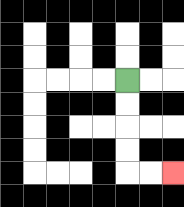{'start': '[5, 3]', 'end': '[7, 7]', 'path_directions': 'D,D,D,D,R,R', 'path_coordinates': '[[5, 3], [5, 4], [5, 5], [5, 6], [5, 7], [6, 7], [7, 7]]'}